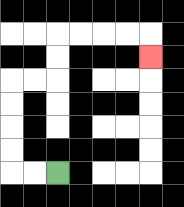{'start': '[2, 7]', 'end': '[6, 2]', 'path_directions': 'L,L,U,U,U,U,R,R,U,U,R,R,R,R,D', 'path_coordinates': '[[2, 7], [1, 7], [0, 7], [0, 6], [0, 5], [0, 4], [0, 3], [1, 3], [2, 3], [2, 2], [2, 1], [3, 1], [4, 1], [5, 1], [6, 1], [6, 2]]'}